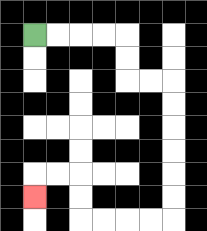{'start': '[1, 1]', 'end': '[1, 8]', 'path_directions': 'R,R,R,R,D,D,R,R,D,D,D,D,D,D,L,L,L,L,U,U,L,L,D', 'path_coordinates': '[[1, 1], [2, 1], [3, 1], [4, 1], [5, 1], [5, 2], [5, 3], [6, 3], [7, 3], [7, 4], [7, 5], [7, 6], [7, 7], [7, 8], [7, 9], [6, 9], [5, 9], [4, 9], [3, 9], [3, 8], [3, 7], [2, 7], [1, 7], [1, 8]]'}